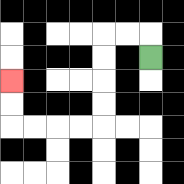{'start': '[6, 2]', 'end': '[0, 3]', 'path_directions': 'U,L,L,D,D,D,D,L,L,L,L,U,U', 'path_coordinates': '[[6, 2], [6, 1], [5, 1], [4, 1], [4, 2], [4, 3], [4, 4], [4, 5], [3, 5], [2, 5], [1, 5], [0, 5], [0, 4], [0, 3]]'}